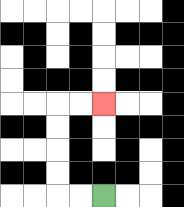{'start': '[4, 8]', 'end': '[4, 4]', 'path_directions': 'L,L,U,U,U,U,R,R', 'path_coordinates': '[[4, 8], [3, 8], [2, 8], [2, 7], [2, 6], [2, 5], [2, 4], [3, 4], [4, 4]]'}